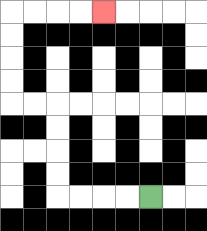{'start': '[6, 8]', 'end': '[4, 0]', 'path_directions': 'L,L,L,L,U,U,U,U,L,L,U,U,U,U,R,R,R,R', 'path_coordinates': '[[6, 8], [5, 8], [4, 8], [3, 8], [2, 8], [2, 7], [2, 6], [2, 5], [2, 4], [1, 4], [0, 4], [0, 3], [0, 2], [0, 1], [0, 0], [1, 0], [2, 0], [3, 0], [4, 0]]'}